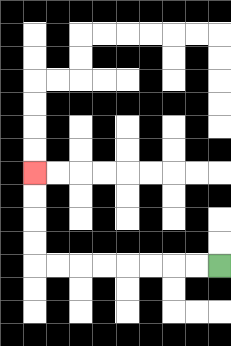{'start': '[9, 11]', 'end': '[1, 7]', 'path_directions': 'L,L,L,L,L,L,L,L,U,U,U,U', 'path_coordinates': '[[9, 11], [8, 11], [7, 11], [6, 11], [5, 11], [4, 11], [3, 11], [2, 11], [1, 11], [1, 10], [1, 9], [1, 8], [1, 7]]'}